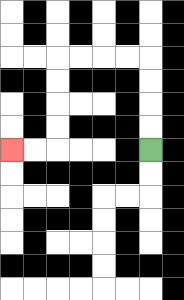{'start': '[6, 6]', 'end': '[0, 6]', 'path_directions': 'U,U,U,U,L,L,L,L,D,D,D,D,L,L', 'path_coordinates': '[[6, 6], [6, 5], [6, 4], [6, 3], [6, 2], [5, 2], [4, 2], [3, 2], [2, 2], [2, 3], [2, 4], [2, 5], [2, 6], [1, 6], [0, 6]]'}